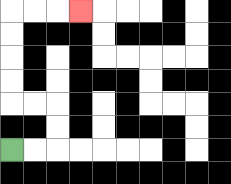{'start': '[0, 6]', 'end': '[3, 0]', 'path_directions': 'R,R,U,U,L,L,U,U,U,U,R,R,R', 'path_coordinates': '[[0, 6], [1, 6], [2, 6], [2, 5], [2, 4], [1, 4], [0, 4], [0, 3], [0, 2], [0, 1], [0, 0], [1, 0], [2, 0], [3, 0]]'}